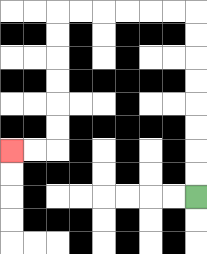{'start': '[8, 8]', 'end': '[0, 6]', 'path_directions': 'U,U,U,U,U,U,U,U,L,L,L,L,L,L,D,D,D,D,D,D,L,L', 'path_coordinates': '[[8, 8], [8, 7], [8, 6], [8, 5], [8, 4], [8, 3], [8, 2], [8, 1], [8, 0], [7, 0], [6, 0], [5, 0], [4, 0], [3, 0], [2, 0], [2, 1], [2, 2], [2, 3], [2, 4], [2, 5], [2, 6], [1, 6], [0, 6]]'}